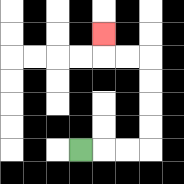{'start': '[3, 6]', 'end': '[4, 1]', 'path_directions': 'R,R,R,U,U,U,U,L,L,U', 'path_coordinates': '[[3, 6], [4, 6], [5, 6], [6, 6], [6, 5], [6, 4], [6, 3], [6, 2], [5, 2], [4, 2], [4, 1]]'}